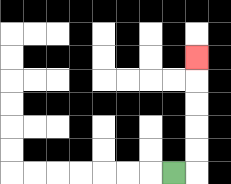{'start': '[7, 7]', 'end': '[8, 2]', 'path_directions': 'R,U,U,U,U,U', 'path_coordinates': '[[7, 7], [8, 7], [8, 6], [8, 5], [8, 4], [8, 3], [8, 2]]'}